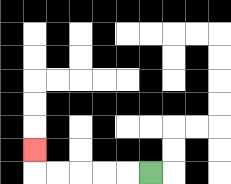{'start': '[6, 7]', 'end': '[1, 6]', 'path_directions': 'L,L,L,L,L,U', 'path_coordinates': '[[6, 7], [5, 7], [4, 7], [3, 7], [2, 7], [1, 7], [1, 6]]'}